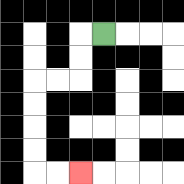{'start': '[4, 1]', 'end': '[3, 7]', 'path_directions': 'L,D,D,L,L,D,D,D,D,R,R', 'path_coordinates': '[[4, 1], [3, 1], [3, 2], [3, 3], [2, 3], [1, 3], [1, 4], [1, 5], [1, 6], [1, 7], [2, 7], [3, 7]]'}